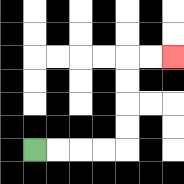{'start': '[1, 6]', 'end': '[7, 2]', 'path_directions': 'R,R,R,R,U,U,U,U,R,R', 'path_coordinates': '[[1, 6], [2, 6], [3, 6], [4, 6], [5, 6], [5, 5], [5, 4], [5, 3], [5, 2], [6, 2], [7, 2]]'}